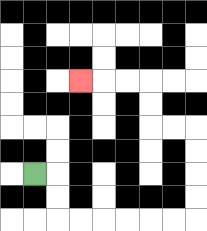{'start': '[1, 7]', 'end': '[3, 3]', 'path_directions': 'R,D,D,R,R,R,R,R,R,U,U,U,U,L,L,U,U,L,L,L', 'path_coordinates': '[[1, 7], [2, 7], [2, 8], [2, 9], [3, 9], [4, 9], [5, 9], [6, 9], [7, 9], [8, 9], [8, 8], [8, 7], [8, 6], [8, 5], [7, 5], [6, 5], [6, 4], [6, 3], [5, 3], [4, 3], [3, 3]]'}